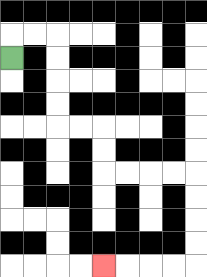{'start': '[0, 2]', 'end': '[4, 11]', 'path_directions': 'U,R,R,D,D,D,D,R,R,D,D,R,R,R,R,D,D,D,D,L,L,L,L', 'path_coordinates': '[[0, 2], [0, 1], [1, 1], [2, 1], [2, 2], [2, 3], [2, 4], [2, 5], [3, 5], [4, 5], [4, 6], [4, 7], [5, 7], [6, 7], [7, 7], [8, 7], [8, 8], [8, 9], [8, 10], [8, 11], [7, 11], [6, 11], [5, 11], [4, 11]]'}